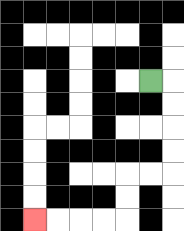{'start': '[6, 3]', 'end': '[1, 9]', 'path_directions': 'R,D,D,D,D,L,L,D,D,L,L,L,L', 'path_coordinates': '[[6, 3], [7, 3], [7, 4], [7, 5], [7, 6], [7, 7], [6, 7], [5, 7], [5, 8], [5, 9], [4, 9], [3, 9], [2, 9], [1, 9]]'}